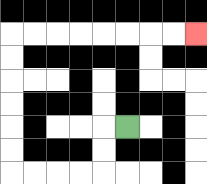{'start': '[5, 5]', 'end': '[8, 1]', 'path_directions': 'L,D,D,L,L,L,L,U,U,U,U,U,U,R,R,R,R,R,R,R,R', 'path_coordinates': '[[5, 5], [4, 5], [4, 6], [4, 7], [3, 7], [2, 7], [1, 7], [0, 7], [0, 6], [0, 5], [0, 4], [0, 3], [0, 2], [0, 1], [1, 1], [2, 1], [3, 1], [4, 1], [5, 1], [6, 1], [7, 1], [8, 1]]'}